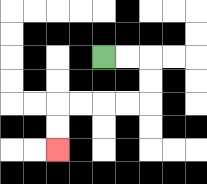{'start': '[4, 2]', 'end': '[2, 6]', 'path_directions': 'R,R,D,D,L,L,L,L,D,D', 'path_coordinates': '[[4, 2], [5, 2], [6, 2], [6, 3], [6, 4], [5, 4], [4, 4], [3, 4], [2, 4], [2, 5], [2, 6]]'}